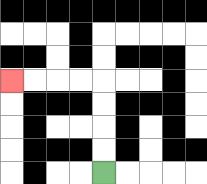{'start': '[4, 7]', 'end': '[0, 3]', 'path_directions': 'U,U,U,U,L,L,L,L', 'path_coordinates': '[[4, 7], [4, 6], [4, 5], [4, 4], [4, 3], [3, 3], [2, 3], [1, 3], [0, 3]]'}